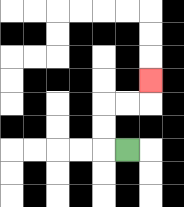{'start': '[5, 6]', 'end': '[6, 3]', 'path_directions': 'L,U,U,R,R,U', 'path_coordinates': '[[5, 6], [4, 6], [4, 5], [4, 4], [5, 4], [6, 4], [6, 3]]'}